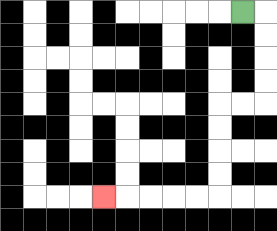{'start': '[10, 0]', 'end': '[4, 8]', 'path_directions': 'R,D,D,D,D,L,L,D,D,D,D,L,L,L,L,L', 'path_coordinates': '[[10, 0], [11, 0], [11, 1], [11, 2], [11, 3], [11, 4], [10, 4], [9, 4], [9, 5], [9, 6], [9, 7], [9, 8], [8, 8], [7, 8], [6, 8], [5, 8], [4, 8]]'}